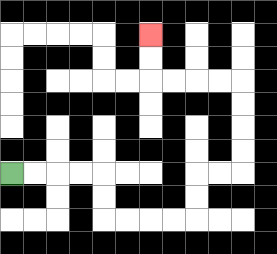{'start': '[0, 7]', 'end': '[6, 1]', 'path_directions': 'R,R,R,R,D,D,R,R,R,R,U,U,R,R,U,U,U,U,L,L,L,L,U,U', 'path_coordinates': '[[0, 7], [1, 7], [2, 7], [3, 7], [4, 7], [4, 8], [4, 9], [5, 9], [6, 9], [7, 9], [8, 9], [8, 8], [8, 7], [9, 7], [10, 7], [10, 6], [10, 5], [10, 4], [10, 3], [9, 3], [8, 3], [7, 3], [6, 3], [6, 2], [6, 1]]'}